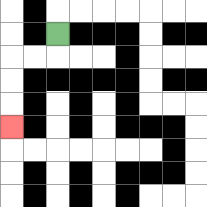{'start': '[2, 1]', 'end': '[0, 5]', 'path_directions': 'D,L,L,D,D,D', 'path_coordinates': '[[2, 1], [2, 2], [1, 2], [0, 2], [0, 3], [0, 4], [0, 5]]'}